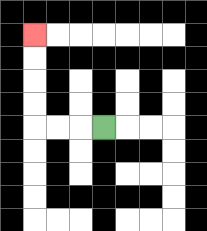{'start': '[4, 5]', 'end': '[1, 1]', 'path_directions': 'L,L,L,U,U,U,U', 'path_coordinates': '[[4, 5], [3, 5], [2, 5], [1, 5], [1, 4], [1, 3], [1, 2], [1, 1]]'}